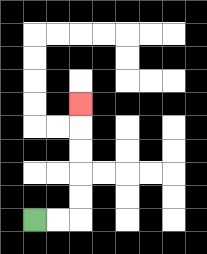{'start': '[1, 9]', 'end': '[3, 4]', 'path_directions': 'R,R,U,U,U,U,U', 'path_coordinates': '[[1, 9], [2, 9], [3, 9], [3, 8], [3, 7], [3, 6], [3, 5], [3, 4]]'}